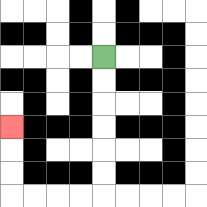{'start': '[4, 2]', 'end': '[0, 5]', 'path_directions': 'D,D,D,D,D,D,L,L,L,L,U,U,U', 'path_coordinates': '[[4, 2], [4, 3], [4, 4], [4, 5], [4, 6], [4, 7], [4, 8], [3, 8], [2, 8], [1, 8], [0, 8], [0, 7], [0, 6], [0, 5]]'}